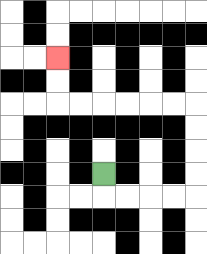{'start': '[4, 7]', 'end': '[2, 2]', 'path_directions': 'D,R,R,R,R,U,U,U,U,L,L,L,L,L,L,U,U', 'path_coordinates': '[[4, 7], [4, 8], [5, 8], [6, 8], [7, 8], [8, 8], [8, 7], [8, 6], [8, 5], [8, 4], [7, 4], [6, 4], [5, 4], [4, 4], [3, 4], [2, 4], [2, 3], [2, 2]]'}